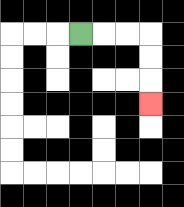{'start': '[3, 1]', 'end': '[6, 4]', 'path_directions': 'R,R,R,D,D,D', 'path_coordinates': '[[3, 1], [4, 1], [5, 1], [6, 1], [6, 2], [6, 3], [6, 4]]'}